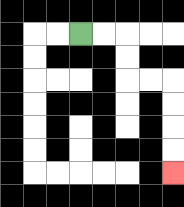{'start': '[3, 1]', 'end': '[7, 7]', 'path_directions': 'R,R,D,D,R,R,D,D,D,D', 'path_coordinates': '[[3, 1], [4, 1], [5, 1], [5, 2], [5, 3], [6, 3], [7, 3], [7, 4], [7, 5], [7, 6], [7, 7]]'}